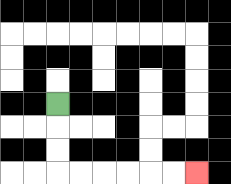{'start': '[2, 4]', 'end': '[8, 7]', 'path_directions': 'D,D,D,R,R,R,R,R,R', 'path_coordinates': '[[2, 4], [2, 5], [2, 6], [2, 7], [3, 7], [4, 7], [5, 7], [6, 7], [7, 7], [8, 7]]'}